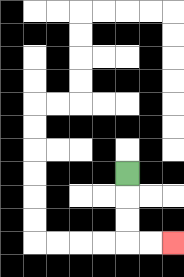{'start': '[5, 7]', 'end': '[7, 10]', 'path_directions': 'D,D,D,R,R', 'path_coordinates': '[[5, 7], [5, 8], [5, 9], [5, 10], [6, 10], [7, 10]]'}